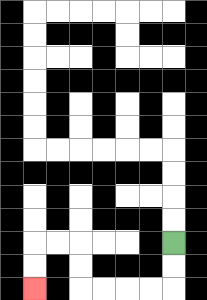{'start': '[7, 10]', 'end': '[1, 12]', 'path_directions': 'D,D,L,L,L,L,U,U,L,L,D,D', 'path_coordinates': '[[7, 10], [7, 11], [7, 12], [6, 12], [5, 12], [4, 12], [3, 12], [3, 11], [3, 10], [2, 10], [1, 10], [1, 11], [1, 12]]'}